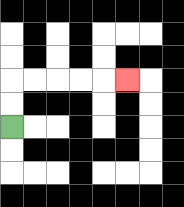{'start': '[0, 5]', 'end': '[5, 3]', 'path_directions': 'U,U,R,R,R,R,R', 'path_coordinates': '[[0, 5], [0, 4], [0, 3], [1, 3], [2, 3], [3, 3], [4, 3], [5, 3]]'}